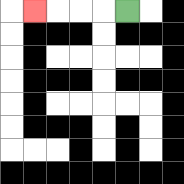{'start': '[5, 0]', 'end': '[1, 0]', 'path_directions': 'L,L,L,L', 'path_coordinates': '[[5, 0], [4, 0], [3, 0], [2, 0], [1, 0]]'}